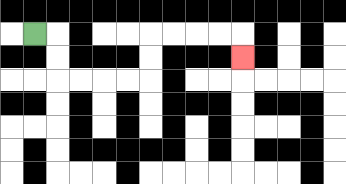{'start': '[1, 1]', 'end': '[10, 2]', 'path_directions': 'R,D,D,R,R,R,R,U,U,R,R,R,R,D', 'path_coordinates': '[[1, 1], [2, 1], [2, 2], [2, 3], [3, 3], [4, 3], [5, 3], [6, 3], [6, 2], [6, 1], [7, 1], [8, 1], [9, 1], [10, 1], [10, 2]]'}